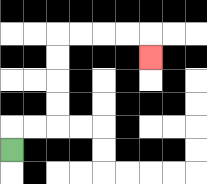{'start': '[0, 6]', 'end': '[6, 2]', 'path_directions': 'U,R,R,U,U,U,U,R,R,R,R,D', 'path_coordinates': '[[0, 6], [0, 5], [1, 5], [2, 5], [2, 4], [2, 3], [2, 2], [2, 1], [3, 1], [4, 1], [5, 1], [6, 1], [6, 2]]'}